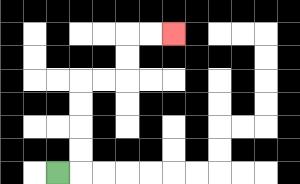{'start': '[2, 7]', 'end': '[7, 1]', 'path_directions': 'R,U,U,U,U,R,R,U,U,R,R', 'path_coordinates': '[[2, 7], [3, 7], [3, 6], [3, 5], [3, 4], [3, 3], [4, 3], [5, 3], [5, 2], [5, 1], [6, 1], [7, 1]]'}